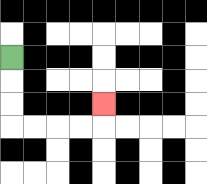{'start': '[0, 2]', 'end': '[4, 4]', 'path_directions': 'D,D,D,R,R,R,R,U', 'path_coordinates': '[[0, 2], [0, 3], [0, 4], [0, 5], [1, 5], [2, 5], [3, 5], [4, 5], [4, 4]]'}